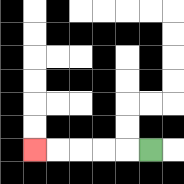{'start': '[6, 6]', 'end': '[1, 6]', 'path_directions': 'L,L,L,L,L', 'path_coordinates': '[[6, 6], [5, 6], [4, 6], [3, 6], [2, 6], [1, 6]]'}